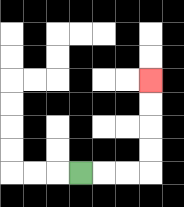{'start': '[3, 7]', 'end': '[6, 3]', 'path_directions': 'R,R,R,U,U,U,U', 'path_coordinates': '[[3, 7], [4, 7], [5, 7], [6, 7], [6, 6], [6, 5], [6, 4], [6, 3]]'}